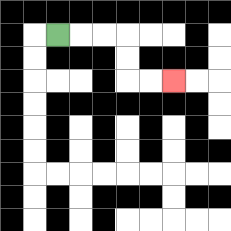{'start': '[2, 1]', 'end': '[7, 3]', 'path_directions': 'R,R,R,D,D,R,R', 'path_coordinates': '[[2, 1], [3, 1], [4, 1], [5, 1], [5, 2], [5, 3], [6, 3], [7, 3]]'}